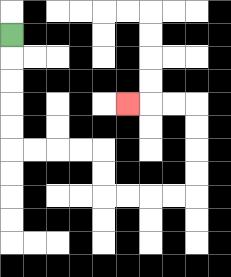{'start': '[0, 1]', 'end': '[5, 4]', 'path_directions': 'D,D,D,D,D,R,R,R,R,D,D,R,R,R,R,U,U,U,U,L,L,L', 'path_coordinates': '[[0, 1], [0, 2], [0, 3], [0, 4], [0, 5], [0, 6], [1, 6], [2, 6], [3, 6], [4, 6], [4, 7], [4, 8], [5, 8], [6, 8], [7, 8], [8, 8], [8, 7], [8, 6], [8, 5], [8, 4], [7, 4], [6, 4], [5, 4]]'}